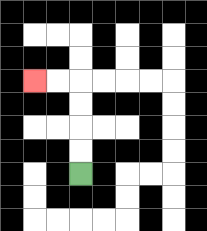{'start': '[3, 7]', 'end': '[1, 3]', 'path_directions': 'U,U,U,U,L,L', 'path_coordinates': '[[3, 7], [3, 6], [3, 5], [3, 4], [3, 3], [2, 3], [1, 3]]'}